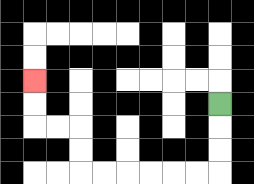{'start': '[9, 4]', 'end': '[1, 3]', 'path_directions': 'D,D,D,L,L,L,L,L,L,U,U,L,L,U,U', 'path_coordinates': '[[9, 4], [9, 5], [9, 6], [9, 7], [8, 7], [7, 7], [6, 7], [5, 7], [4, 7], [3, 7], [3, 6], [3, 5], [2, 5], [1, 5], [1, 4], [1, 3]]'}